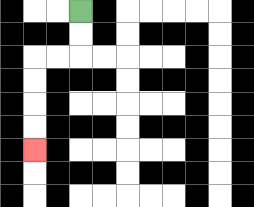{'start': '[3, 0]', 'end': '[1, 6]', 'path_directions': 'D,D,L,L,D,D,D,D', 'path_coordinates': '[[3, 0], [3, 1], [3, 2], [2, 2], [1, 2], [1, 3], [1, 4], [1, 5], [1, 6]]'}